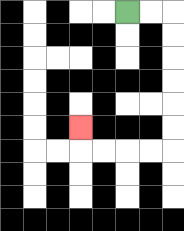{'start': '[5, 0]', 'end': '[3, 5]', 'path_directions': 'R,R,D,D,D,D,D,D,L,L,L,L,U', 'path_coordinates': '[[5, 0], [6, 0], [7, 0], [7, 1], [7, 2], [7, 3], [7, 4], [7, 5], [7, 6], [6, 6], [5, 6], [4, 6], [3, 6], [3, 5]]'}